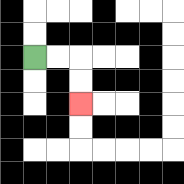{'start': '[1, 2]', 'end': '[3, 4]', 'path_directions': 'R,R,D,D', 'path_coordinates': '[[1, 2], [2, 2], [3, 2], [3, 3], [3, 4]]'}